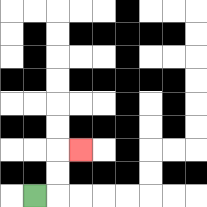{'start': '[1, 8]', 'end': '[3, 6]', 'path_directions': 'R,U,U,R', 'path_coordinates': '[[1, 8], [2, 8], [2, 7], [2, 6], [3, 6]]'}